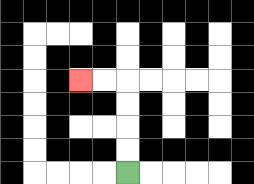{'start': '[5, 7]', 'end': '[3, 3]', 'path_directions': 'U,U,U,U,L,L', 'path_coordinates': '[[5, 7], [5, 6], [5, 5], [5, 4], [5, 3], [4, 3], [3, 3]]'}